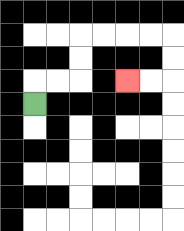{'start': '[1, 4]', 'end': '[5, 3]', 'path_directions': 'U,R,R,U,U,R,R,R,R,D,D,L,L', 'path_coordinates': '[[1, 4], [1, 3], [2, 3], [3, 3], [3, 2], [3, 1], [4, 1], [5, 1], [6, 1], [7, 1], [7, 2], [7, 3], [6, 3], [5, 3]]'}